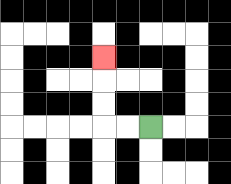{'start': '[6, 5]', 'end': '[4, 2]', 'path_directions': 'L,L,U,U,U', 'path_coordinates': '[[6, 5], [5, 5], [4, 5], [4, 4], [4, 3], [4, 2]]'}